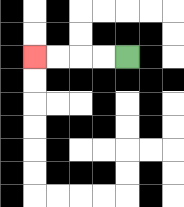{'start': '[5, 2]', 'end': '[1, 2]', 'path_directions': 'L,L,L,L', 'path_coordinates': '[[5, 2], [4, 2], [3, 2], [2, 2], [1, 2]]'}